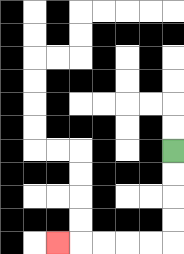{'start': '[7, 6]', 'end': '[2, 10]', 'path_directions': 'D,D,D,D,L,L,L,L,L', 'path_coordinates': '[[7, 6], [7, 7], [7, 8], [7, 9], [7, 10], [6, 10], [5, 10], [4, 10], [3, 10], [2, 10]]'}